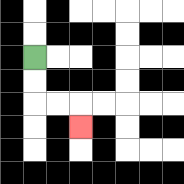{'start': '[1, 2]', 'end': '[3, 5]', 'path_directions': 'D,D,R,R,D', 'path_coordinates': '[[1, 2], [1, 3], [1, 4], [2, 4], [3, 4], [3, 5]]'}